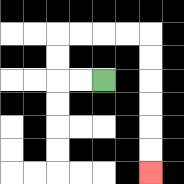{'start': '[4, 3]', 'end': '[6, 7]', 'path_directions': 'L,L,U,U,R,R,R,R,D,D,D,D,D,D', 'path_coordinates': '[[4, 3], [3, 3], [2, 3], [2, 2], [2, 1], [3, 1], [4, 1], [5, 1], [6, 1], [6, 2], [6, 3], [6, 4], [6, 5], [6, 6], [6, 7]]'}